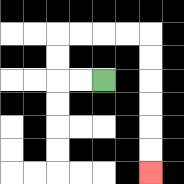{'start': '[4, 3]', 'end': '[6, 7]', 'path_directions': 'L,L,U,U,R,R,R,R,D,D,D,D,D,D', 'path_coordinates': '[[4, 3], [3, 3], [2, 3], [2, 2], [2, 1], [3, 1], [4, 1], [5, 1], [6, 1], [6, 2], [6, 3], [6, 4], [6, 5], [6, 6], [6, 7]]'}